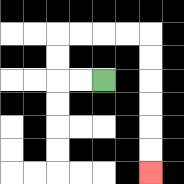{'start': '[4, 3]', 'end': '[6, 7]', 'path_directions': 'L,L,U,U,R,R,R,R,D,D,D,D,D,D', 'path_coordinates': '[[4, 3], [3, 3], [2, 3], [2, 2], [2, 1], [3, 1], [4, 1], [5, 1], [6, 1], [6, 2], [6, 3], [6, 4], [6, 5], [6, 6], [6, 7]]'}